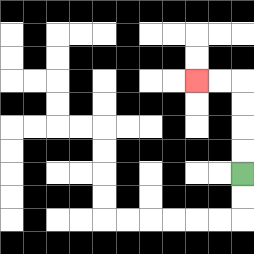{'start': '[10, 7]', 'end': '[8, 3]', 'path_directions': 'U,U,U,U,L,L', 'path_coordinates': '[[10, 7], [10, 6], [10, 5], [10, 4], [10, 3], [9, 3], [8, 3]]'}